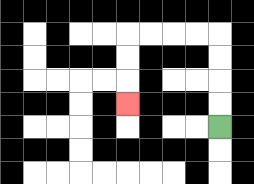{'start': '[9, 5]', 'end': '[5, 4]', 'path_directions': 'U,U,U,U,L,L,L,L,D,D,D', 'path_coordinates': '[[9, 5], [9, 4], [9, 3], [9, 2], [9, 1], [8, 1], [7, 1], [6, 1], [5, 1], [5, 2], [5, 3], [5, 4]]'}